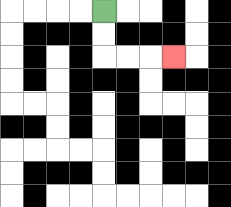{'start': '[4, 0]', 'end': '[7, 2]', 'path_directions': 'D,D,R,R,R', 'path_coordinates': '[[4, 0], [4, 1], [4, 2], [5, 2], [6, 2], [7, 2]]'}